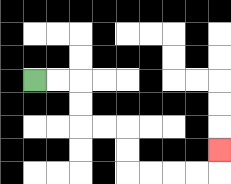{'start': '[1, 3]', 'end': '[9, 6]', 'path_directions': 'R,R,D,D,R,R,D,D,R,R,R,R,U', 'path_coordinates': '[[1, 3], [2, 3], [3, 3], [3, 4], [3, 5], [4, 5], [5, 5], [5, 6], [5, 7], [6, 7], [7, 7], [8, 7], [9, 7], [9, 6]]'}